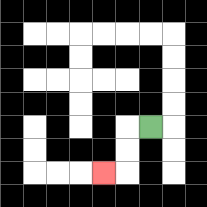{'start': '[6, 5]', 'end': '[4, 7]', 'path_directions': 'L,D,D,L', 'path_coordinates': '[[6, 5], [5, 5], [5, 6], [5, 7], [4, 7]]'}